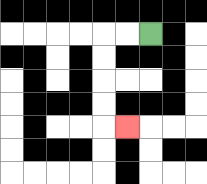{'start': '[6, 1]', 'end': '[5, 5]', 'path_directions': 'L,L,D,D,D,D,R', 'path_coordinates': '[[6, 1], [5, 1], [4, 1], [4, 2], [4, 3], [4, 4], [4, 5], [5, 5]]'}